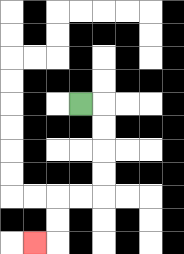{'start': '[3, 4]', 'end': '[1, 10]', 'path_directions': 'R,D,D,D,D,L,L,D,D,L', 'path_coordinates': '[[3, 4], [4, 4], [4, 5], [4, 6], [4, 7], [4, 8], [3, 8], [2, 8], [2, 9], [2, 10], [1, 10]]'}